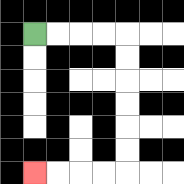{'start': '[1, 1]', 'end': '[1, 7]', 'path_directions': 'R,R,R,R,D,D,D,D,D,D,L,L,L,L', 'path_coordinates': '[[1, 1], [2, 1], [3, 1], [4, 1], [5, 1], [5, 2], [5, 3], [5, 4], [5, 5], [5, 6], [5, 7], [4, 7], [3, 7], [2, 7], [1, 7]]'}